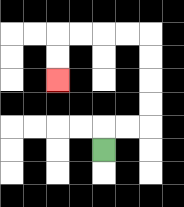{'start': '[4, 6]', 'end': '[2, 3]', 'path_directions': 'U,R,R,U,U,U,U,L,L,L,L,D,D', 'path_coordinates': '[[4, 6], [4, 5], [5, 5], [6, 5], [6, 4], [6, 3], [6, 2], [6, 1], [5, 1], [4, 1], [3, 1], [2, 1], [2, 2], [2, 3]]'}